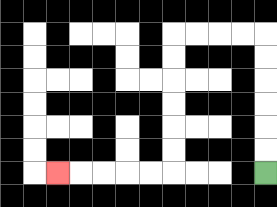{'start': '[11, 7]', 'end': '[2, 7]', 'path_directions': 'U,U,U,U,U,U,L,L,L,L,D,D,D,D,D,D,L,L,L,L,L', 'path_coordinates': '[[11, 7], [11, 6], [11, 5], [11, 4], [11, 3], [11, 2], [11, 1], [10, 1], [9, 1], [8, 1], [7, 1], [7, 2], [7, 3], [7, 4], [7, 5], [7, 6], [7, 7], [6, 7], [5, 7], [4, 7], [3, 7], [2, 7]]'}